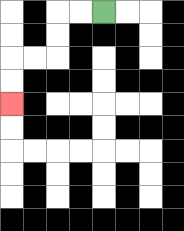{'start': '[4, 0]', 'end': '[0, 4]', 'path_directions': 'L,L,D,D,L,L,D,D', 'path_coordinates': '[[4, 0], [3, 0], [2, 0], [2, 1], [2, 2], [1, 2], [0, 2], [0, 3], [0, 4]]'}